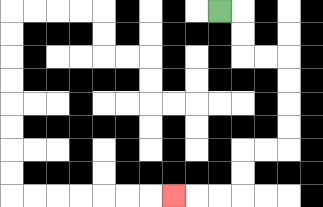{'start': '[9, 0]', 'end': '[7, 8]', 'path_directions': 'R,D,D,R,R,D,D,D,D,L,L,D,D,L,L,L', 'path_coordinates': '[[9, 0], [10, 0], [10, 1], [10, 2], [11, 2], [12, 2], [12, 3], [12, 4], [12, 5], [12, 6], [11, 6], [10, 6], [10, 7], [10, 8], [9, 8], [8, 8], [7, 8]]'}